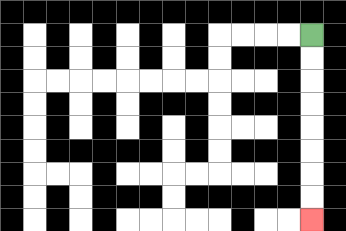{'start': '[13, 1]', 'end': '[13, 9]', 'path_directions': 'D,D,D,D,D,D,D,D', 'path_coordinates': '[[13, 1], [13, 2], [13, 3], [13, 4], [13, 5], [13, 6], [13, 7], [13, 8], [13, 9]]'}